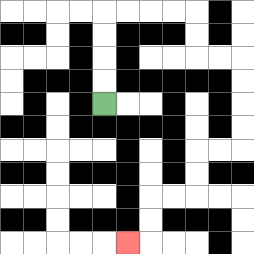{'start': '[4, 4]', 'end': '[5, 10]', 'path_directions': 'U,U,U,U,R,R,R,R,D,D,R,R,D,D,D,D,L,L,D,D,L,L,D,D,L', 'path_coordinates': '[[4, 4], [4, 3], [4, 2], [4, 1], [4, 0], [5, 0], [6, 0], [7, 0], [8, 0], [8, 1], [8, 2], [9, 2], [10, 2], [10, 3], [10, 4], [10, 5], [10, 6], [9, 6], [8, 6], [8, 7], [8, 8], [7, 8], [6, 8], [6, 9], [6, 10], [5, 10]]'}